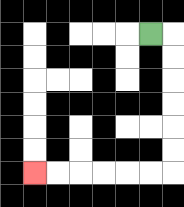{'start': '[6, 1]', 'end': '[1, 7]', 'path_directions': 'R,D,D,D,D,D,D,L,L,L,L,L,L', 'path_coordinates': '[[6, 1], [7, 1], [7, 2], [7, 3], [7, 4], [7, 5], [7, 6], [7, 7], [6, 7], [5, 7], [4, 7], [3, 7], [2, 7], [1, 7]]'}